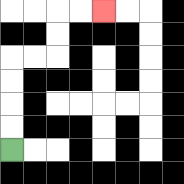{'start': '[0, 6]', 'end': '[4, 0]', 'path_directions': 'U,U,U,U,R,R,U,U,R,R', 'path_coordinates': '[[0, 6], [0, 5], [0, 4], [0, 3], [0, 2], [1, 2], [2, 2], [2, 1], [2, 0], [3, 0], [4, 0]]'}